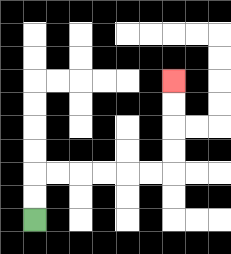{'start': '[1, 9]', 'end': '[7, 3]', 'path_directions': 'U,U,R,R,R,R,R,R,U,U,U,U', 'path_coordinates': '[[1, 9], [1, 8], [1, 7], [2, 7], [3, 7], [4, 7], [5, 7], [6, 7], [7, 7], [7, 6], [7, 5], [7, 4], [7, 3]]'}